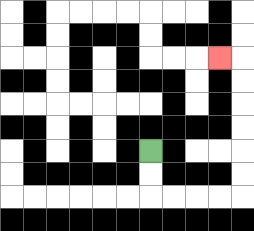{'start': '[6, 6]', 'end': '[9, 2]', 'path_directions': 'D,D,R,R,R,R,U,U,U,U,U,U,L', 'path_coordinates': '[[6, 6], [6, 7], [6, 8], [7, 8], [8, 8], [9, 8], [10, 8], [10, 7], [10, 6], [10, 5], [10, 4], [10, 3], [10, 2], [9, 2]]'}